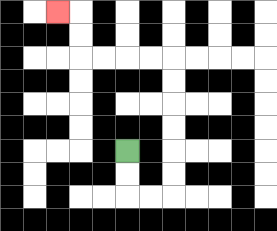{'start': '[5, 6]', 'end': '[2, 0]', 'path_directions': 'D,D,R,R,U,U,U,U,U,U,L,L,L,L,U,U,L', 'path_coordinates': '[[5, 6], [5, 7], [5, 8], [6, 8], [7, 8], [7, 7], [7, 6], [7, 5], [7, 4], [7, 3], [7, 2], [6, 2], [5, 2], [4, 2], [3, 2], [3, 1], [3, 0], [2, 0]]'}